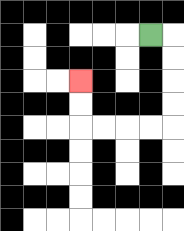{'start': '[6, 1]', 'end': '[3, 3]', 'path_directions': 'R,D,D,D,D,L,L,L,L,U,U', 'path_coordinates': '[[6, 1], [7, 1], [7, 2], [7, 3], [7, 4], [7, 5], [6, 5], [5, 5], [4, 5], [3, 5], [3, 4], [3, 3]]'}